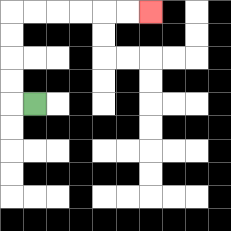{'start': '[1, 4]', 'end': '[6, 0]', 'path_directions': 'L,U,U,U,U,R,R,R,R,R,R', 'path_coordinates': '[[1, 4], [0, 4], [0, 3], [0, 2], [0, 1], [0, 0], [1, 0], [2, 0], [3, 0], [4, 0], [5, 0], [6, 0]]'}